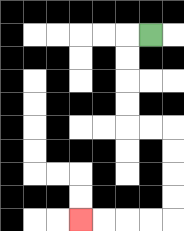{'start': '[6, 1]', 'end': '[3, 9]', 'path_directions': 'L,D,D,D,D,R,R,D,D,D,D,L,L,L,L', 'path_coordinates': '[[6, 1], [5, 1], [5, 2], [5, 3], [5, 4], [5, 5], [6, 5], [7, 5], [7, 6], [7, 7], [7, 8], [7, 9], [6, 9], [5, 9], [4, 9], [3, 9]]'}